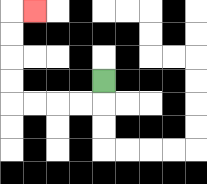{'start': '[4, 3]', 'end': '[1, 0]', 'path_directions': 'D,L,L,L,L,U,U,U,U,R', 'path_coordinates': '[[4, 3], [4, 4], [3, 4], [2, 4], [1, 4], [0, 4], [0, 3], [0, 2], [0, 1], [0, 0], [1, 0]]'}